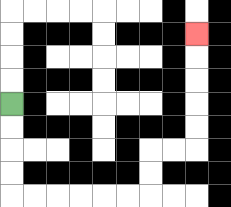{'start': '[0, 4]', 'end': '[8, 1]', 'path_directions': 'D,D,D,D,R,R,R,R,R,R,U,U,R,R,U,U,U,U,U', 'path_coordinates': '[[0, 4], [0, 5], [0, 6], [0, 7], [0, 8], [1, 8], [2, 8], [3, 8], [4, 8], [5, 8], [6, 8], [6, 7], [6, 6], [7, 6], [8, 6], [8, 5], [8, 4], [8, 3], [8, 2], [8, 1]]'}